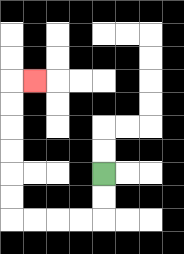{'start': '[4, 7]', 'end': '[1, 3]', 'path_directions': 'D,D,L,L,L,L,U,U,U,U,U,U,R', 'path_coordinates': '[[4, 7], [4, 8], [4, 9], [3, 9], [2, 9], [1, 9], [0, 9], [0, 8], [0, 7], [0, 6], [0, 5], [0, 4], [0, 3], [1, 3]]'}